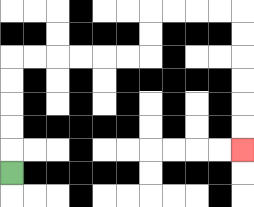{'start': '[0, 7]', 'end': '[10, 6]', 'path_directions': 'U,U,U,U,U,R,R,R,R,R,R,U,U,R,R,R,R,D,D,D,D,D,D', 'path_coordinates': '[[0, 7], [0, 6], [0, 5], [0, 4], [0, 3], [0, 2], [1, 2], [2, 2], [3, 2], [4, 2], [5, 2], [6, 2], [6, 1], [6, 0], [7, 0], [8, 0], [9, 0], [10, 0], [10, 1], [10, 2], [10, 3], [10, 4], [10, 5], [10, 6]]'}